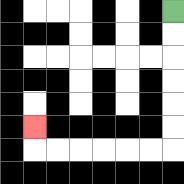{'start': '[7, 0]', 'end': '[1, 5]', 'path_directions': 'D,D,D,D,D,D,L,L,L,L,L,L,U', 'path_coordinates': '[[7, 0], [7, 1], [7, 2], [7, 3], [7, 4], [7, 5], [7, 6], [6, 6], [5, 6], [4, 6], [3, 6], [2, 6], [1, 6], [1, 5]]'}